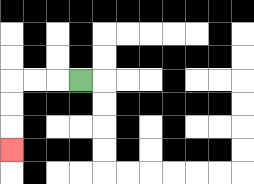{'start': '[3, 3]', 'end': '[0, 6]', 'path_directions': 'L,L,L,D,D,D', 'path_coordinates': '[[3, 3], [2, 3], [1, 3], [0, 3], [0, 4], [0, 5], [0, 6]]'}